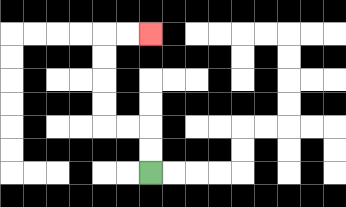{'start': '[6, 7]', 'end': '[6, 1]', 'path_directions': 'U,U,L,L,U,U,U,U,R,R', 'path_coordinates': '[[6, 7], [6, 6], [6, 5], [5, 5], [4, 5], [4, 4], [4, 3], [4, 2], [4, 1], [5, 1], [6, 1]]'}